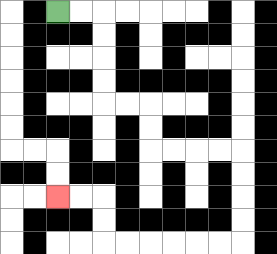{'start': '[2, 0]', 'end': '[2, 8]', 'path_directions': 'R,R,D,D,D,D,R,R,D,D,R,R,R,R,D,D,D,D,L,L,L,L,L,L,U,U,L,L', 'path_coordinates': '[[2, 0], [3, 0], [4, 0], [4, 1], [4, 2], [4, 3], [4, 4], [5, 4], [6, 4], [6, 5], [6, 6], [7, 6], [8, 6], [9, 6], [10, 6], [10, 7], [10, 8], [10, 9], [10, 10], [9, 10], [8, 10], [7, 10], [6, 10], [5, 10], [4, 10], [4, 9], [4, 8], [3, 8], [2, 8]]'}